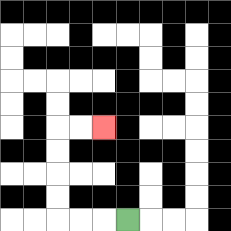{'start': '[5, 9]', 'end': '[4, 5]', 'path_directions': 'L,L,L,U,U,U,U,R,R', 'path_coordinates': '[[5, 9], [4, 9], [3, 9], [2, 9], [2, 8], [2, 7], [2, 6], [2, 5], [3, 5], [4, 5]]'}